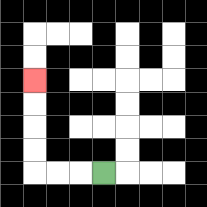{'start': '[4, 7]', 'end': '[1, 3]', 'path_directions': 'L,L,L,U,U,U,U', 'path_coordinates': '[[4, 7], [3, 7], [2, 7], [1, 7], [1, 6], [1, 5], [1, 4], [1, 3]]'}